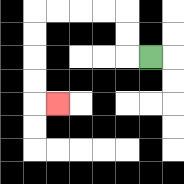{'start': '[6, 2]', 'end': '[2, 4]', 'path_directions': 'L,U,U,L,L,L,L,D,D,D,D,R', 'path_coordinates': '[[6, 2], [5, 2], [5, 1], [5, 0], [4, 0], [3, 0], [2, 0], [1, 0], [1, 1], [1, 2], [1, 3], [1, 4], [2, 4]]'}